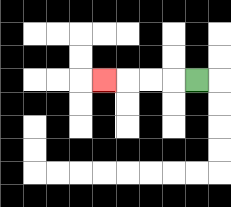{'start': '[8, 3]', 'end': '[4, 3]', 'path_directions': 'L,L,L,L', 'path_coordinates': '[[8, 3], [7, 3], [6, 3], [5, 3], [4, 3]]'}